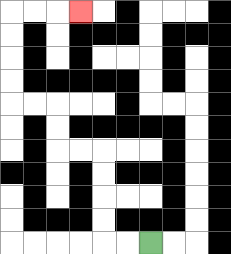{'start': '[6, 10]', 'end': '[3, 0]', 'path_directions': 'L,L,U,U,U,U,L,L,U,U,L,L,U,U,U,U,R,R,R', 'path_coordinates': '[[6, 10], [5, 10], [4, 10], [4, 9], [4, 8], [4, 7], [4, 6], [3, 6], [2, 6], [2, 5], [2, 4], [1, 4], [0, 4], [0, 3], [0, 2], [0, 1], [0, 0], [1, 0], [2, 0], [3, 0]]'}